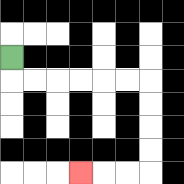{'start': '[0, 2]', 'end': '[3, 7]', 'path_directions': 'D,R,R,R,R,R,R,D,D,D,D,L,L,L', 'path_coordinates': '[[0, 2], [0, 3], [1, 3], [2, 3], [3, 3], [4, 3], [5, 3], [6, 3], [6, 4], [6, 5], [6, 6], [6, 7], [5, 7], [4, 7], [3, 7]]'}